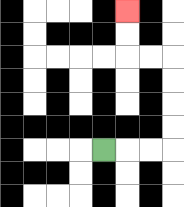{'start': '[4, 6]', 'end': '[5, 0]', 'path_directions': 'R,R,R,U,U,U,U,L,L,U,U', 'path_coordinates': '[[4, 6], [5, 6], [6, 6], [7, 6], [7, 5], [7, 4], [7, 3], [7, 2], [6, 2], [5, 2], [5, 1], [5, 0]]'}